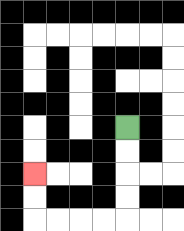{'start': '[5, 5]', 'end': '[1, 7]', 'path_directions': 'D,D,D,D,L,L,L,L,U,U', 'path_coordinates': '[[5, 5], [5, 6], [5, 7], [5, 8], [5, 9], [4, 9], [3, 9], [2, 9], [1, 9], [1, 8], [1, 7]]'}